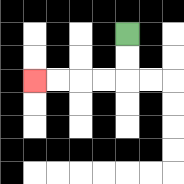{'start': '[5, 1]', 'end': '[1, 3]', 'path_directions': 'D,D,L,L,L,L', 'path_coordinates': '[[5, 1], [5, 2], [5, 3], [4, 3], [3, 3], [2, 3], [1, 3]]'}